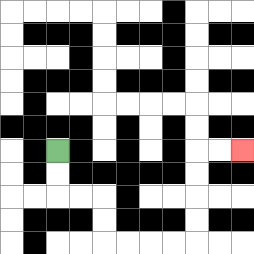{'start': '[2, 6]', 'end': '[10, 6]', 'path_directions': 'D,D,R,R,D,D,R,R,R,R,U,U,U,U,R,R', 'path_coordinates': '[[2, 6], [2, 7], [2, 8], [3, 8], [4, 8], [4, 9], [4, 10], [5, 10], [6, 10], [7, 10], [8, 10], [8, 9], [8, 8], [8, 7], [8, 6], [9, 6], [10, 6]]'}